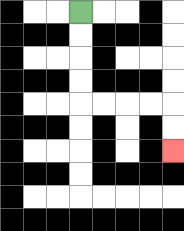{'start': '[3, 0]', 'end': '[7, 6]', 'path_directions': 'D,D,D,D,R,R,R,R,D,D', 'path_coordinates': '[[3, 0], [3, 1], [3, 2], [3, 3], [3, 4], [4, 4], [5, 4], [6, 4], [7, 4], [7, 5], [7, 6]]'}